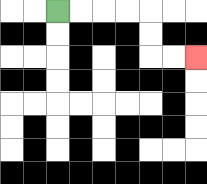{'start': '[2, 0]', 'end': '[8, 2]', 'path_directions': 'R,R,R,R,D,D,R,R', 'path_coordinates': '[[2, 0], [3, 0], [4, 0], [5, 0], [6, 0], [6, 1], [6, 2], [7, 2], [8, 2]]'}